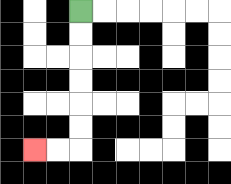{'start': '[3, 0]', 'end': '[1, 6]', 'path_directions': 'D,D,D,D,D,D,L,L', 'path_coordinates': '[[3, 0], [3, 1], [3, 2], [3, 3], [3, 4], [3, 5], [3, 6], [2, 6], [1, 6]]'}